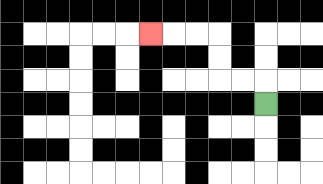{'start': '[11, 4]', 'end': '[6, 1]', 'path_directions': 'U,L,L,U,U,L,L,L', 'path_coordinates': '[[11, 4], [11, 3], [10, 3], [9, 3], [9, 2], [9, 1], [8, 1], [7, 1], [6, 1]]'}